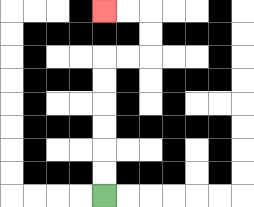{'start': '[4, 8]', 'end': '[4, 0]', 'path_directions': 'U,U,U,U,U,U,R,R,U,U,L,L', 'path_coordinates': '[[4, 8], [4, 7], [4, 6], [4, 5], [4, 4], [4, 3], [4, 2], [5, 2], [6, 2], [6, 1], [6, 0], [5, 0], [4, 0]]'}